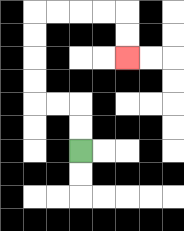{'start': '[3, 6]', 'end': '[5, 2]', 'path_directions': 'U,U,L,L,U,U,U,U,R,R,R,R,D,D', 'path_coordinates': '[[3, 6], [3, 5], [3, 4], [2, 4], [1, 4], [1, 3], [1, 2], [1, 1], [1, 0], [2, 0], [3, 0], [4, 0], [5, 0], [5, 1], [5, 2]]'}